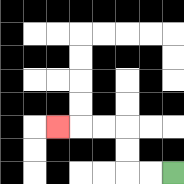{'start': '[7, 7]', 'end': '[2, 5]', 'path_directions': 'L,L,U,U,L,L,L', 'path_coordinates': '[[7, 7], [6, 7], [5, 7], [5, 6], [5, 5], [4, 5], [3, 5], [2, 5]]'}